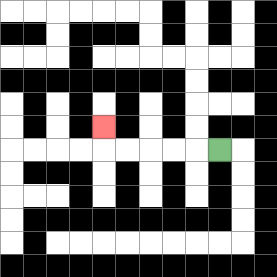{'start': '[9, 6]', 'end': '[4, 5]', 'path_directions': 'L,L,L,L,L,U', 'path_coordinates': '[[9, 6], [8, 6], [7, 6], [6, 6], [5, 6], [4, 6], [4, 5]]'}